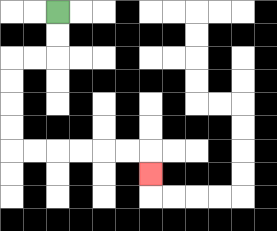{'start': '[2, 0]', 'end': '[6, 7]', 'path_directions': 'D,D,L,L,D,D,D,D,R,R,R,R,R,R,D', 'path_coordinates': '[[2, 0], [2, 1], [2, 2], [1, 2], [0, 2], [0, 3], [0, 4], [0, 5], [0, 6], [1, 6], [2, 6], [3, 6], [4, 6], [5, 6], [6, 6], [6, 7]]'}